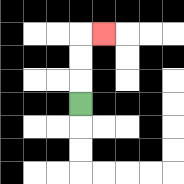{'start': '[3, 4]', 'end': '[4, 1]', 'path_directions': 'U,U,U,R', 'path_coordinates': '[[3, 4], [3, 3], [3, 2], [3, 1], [4, 1]]'}